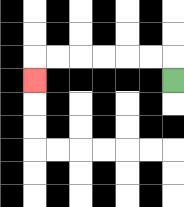{'start': '[7, 3]', 'end': '[1, 3]', 'path_directions': 'U,L,L,L,L,L,L,D', 'path_coordinates': '[[7, 3], [7, 2], [6, 2], [5, 2], [4, 2], [3, 2], [2, 2], [1, 2], [1, 3]]'}